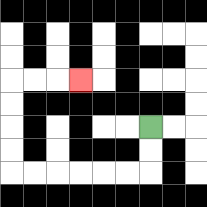{'start': '[6, 5]', 'end': '[3, 3]', 'path_directions': 'D,D,L,L,L,L,L,L,U,U,U,U,R,R,R', 'path_coordinates': '[[6, 5], [6, 6], [6, 7], [5, 7], [4, 7], [3, 7], [2, 7], [1, 7], [0, 7], [0, 6], [0, 5], [0, 4], [0, 3], [1, 3], [2, 3], [3, 3]]'}